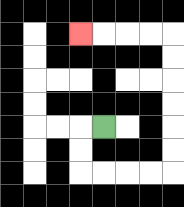{'start': '[4, 5]', 'end': '[3, 1]', 'path_directions': 'L,D,D,R,R,R,R,U,U,U,U,U,U,L,L,L,L', 'path_coordinates': '[[4, 5], [3, 5], [3, 6], [3, 7], [4, 7], [5, 7], [6, 7], [7, 7], [7, 6], [7, 5], [7, 4], [7, 3], [7, 2], [7, 1], [6, 1], [5, 1], [4, 1], [3, 1]]'}